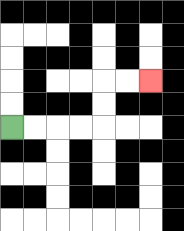{'start': '[0, 5]', 'end': '[6, 3]', 'path_directions': 'R,R,R,R,U,U,R,R', 'path_coordinates': '[[0, 5], [1, 5], [2, 5], [3, 5], [4, 5], [4, 4], [4, 3], [5, 3], [6, 3]]'}